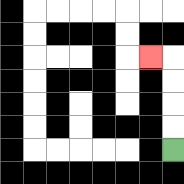{'start': '[7, 6]', 'end': '[6, 2]', 'path_directions': 'U,U,U,U,L', 'path_coordinates': '[[7, 6], [7, 5], [7, 4], [7, 3], [7, 2], [6, 2]]'}